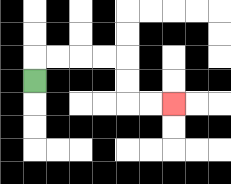{'start': '[1, 3]', 'end': '[7, 4]', 'path_directions': 'U,R,R,R,R,D,D,R,R', 'path_coordinates': '[[1, 3], [1, 2], [2, 2], [3, 2], [4, 2], [5, 2], [5, 3], [5, 4], [6, 4], [7, 4]]'}